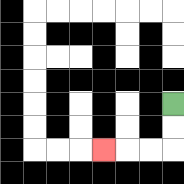{'start': '[7, 4]', 'end': '[4, 6]', 'path_directions': 'D,D,L,L,L', 'path_coordinates': '[[7, 4], [7, 5], [7, 6], [6, 6], [5, 6], [4, 6]]'}